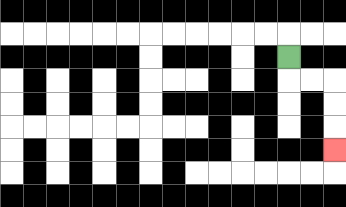{'start': '[12, 2]', 'end': '[14, 6]', 'path_directions': 'D,R,R,D,D,D', 'path_coordinates': '[[12, 2], [12, 3], [13, 3], [14, 3], [14, 4], [14, 5], [14, 6]]'}